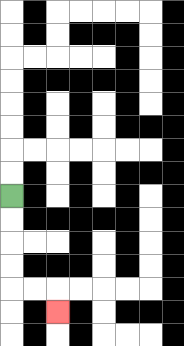{'start': '[0, 8]', 'end': '[2, 13]', 'path_directions': 'D,D,D,D,R,R,D', 'path_coordinates': '[[0, 8], [0, 9], [0, 10], [0, 11], [0, 12], [1, 12], [2, 12], [2, 13]]'}